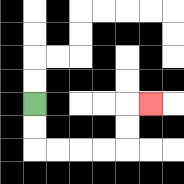{'start': '[1, 4]', 'end': '[6, 4]', 'path_directions': 'D,D,R,R,R,R,U,U,R', 'path_coordinates': '[[1, 4], [1, 5], [1, 6], [2, 6], [3, 6], [4, 6], [5, 6], [5, 5], [5, 4], [6, 4]]'}